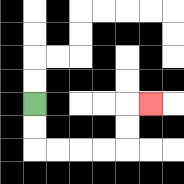{'start': '[1, 4]', 'end': '[6, 4]', 'path_directions': 'D,D,R,R,R,R,U,U,R', 'path_coordinates': '[[1, 4], [1, 5], [1, 6], [2, 6], [3, 6], [4, 6], [5, 6], [5, 5], [5, 4], [6, 4]]'}